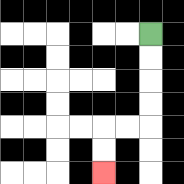{'start': '[6, 1]', 'end': '[4, 7]', 'path_directions': 'D,D,D,D,L,L,D,D', 'path_coordinates': '[[6, 1], [6, 2], [6, 3], [6, 4], [6, 5], [5, 5], [4, 5], [4, 6], [4, 7]]'}